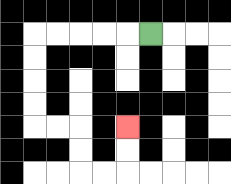{'start': '[6, 1]', 'end': '[5, 5]', 'path_directions': 'L,L,L,L,L,D,D,D,D,R,R,D,D,R,R,U,U', 'path_coordinates': '[[6, 1], [5, 1], [4, 1], [3, 1], [2, 1], [1, 1], [1, 2], [1, 3], [1, 4], [1, 5], [2, 5], [3, 5], [3, 6], [3, 7], [4, 7], [5, 7], [5, 6], [5, 5]]'}